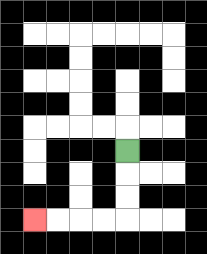{'start': '[5, 6]', 'end': '[1, 9]', 'path_directions': 'D,D,D,L,L,L,L', 'path_coordinates': '[[5, 6], [5, 7], [5, 8], [5, 9], [4, 9], [3, 9], [2, 9], [1, 9]]'}